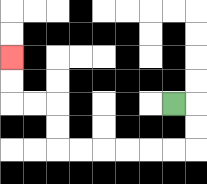{'start': '[7, 4]', 'end': '[0, 2]', 'path_directions': 'R,D,D,L,L,L,L,L,L,U,U,L,L,U,U', 'path_coordinates': '[[7, 4], [8, 4], [8, 5], [8, 6], [7, 6], [6, 6], [5, 6], [4, 6], [3, 6], [2, 6], [2, 5], [2, 4], [1, 4], [0, 4], [0, 3], [0, 2]]'}